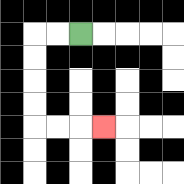{'start': '[3, 1]', 'end': '[4, 5]', 'path_directions': 'L,L,D,D,D,D,R,R,R', 'path_coordinates': '[[3, 1], [2, 1], [1, 1], [1, 2], [1, 3], [1, 4], [1, 5], [2, 5], [3, 5], [4, 5]]'}